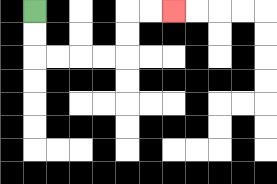{'start': '[1, 0]', 'end': '[7, 0]', 'path_directions': 'D,D,R,R,R,R,U,U,R,R', 'path_coordinates': '[[1, 0], [1, 1], [1, 2], [2, 2], [3, 2], [4, 2], [5, 2], [5, 1], [5, 0], [6, 0], [7, 0]]'}